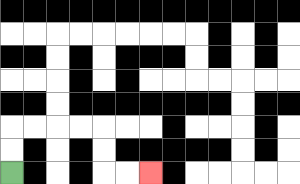{'start': '[0, 7]', 'end': '[6, 7]', 'path_directions': 'U,U,R,R,R,R,D,D,R,R', 'path_coordinates': '[[0, 7], [0, 6], [0, 5], [1, 5], [2, 5], [3, 5], [4, 5], [4, 6], [4, 7], [5, 7], [6, 7]]'}